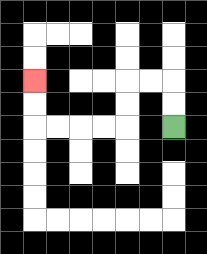{'start': '[7, 5]', 'end': '[1, 3]', 'path_directions': 'U,U,L,L,D,D,L,L,L,L,U,U', 'path_coordinates': '[[7, 5], [7, 4], [7, 3], [6, 3], [5, 3], [5, 4], [5, 5], [4, 5], [3, 5], [2, 5], [1, 5], [1, 4], [1, 3]]'}